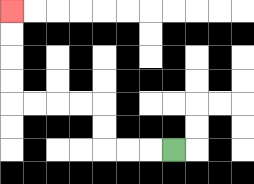{'start': '[7, 6]', 'end': '[0, 0]', 'path_directions': 'L,L,L,U,U,L,L,L,L,U,U,U,U', 'path_coordinates': '[[7, 6], [6, 6], [5, 6], [4, 6], [4, 5], [4, 4], [3, 4], [2, 4], [1, 4], [0, 4], [0, 3], [0, 2], [0, 1], [0, 0]]'}